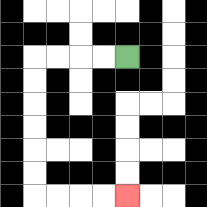{'start': '[5, 2]', 'end': '[5, 8]', 'path_directions': 'L,L,L,L,D,D,D,D,D,D,R,R,R,R', 'path_coordinates': '[[5, 2], [4, 2], [3, 2], [2, 2], [1, 2], [1, 3], [1, 4], [1, 5], [1, 6], [1, 7], [1, 8], [2, 8], [3, 8], [4, 8], [5, 8]]'}